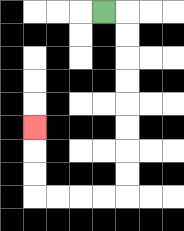{'start': '[4, 0]', 'end': '[1, 5]', 'path_directions': 'R,D,D,D,D,D,D,D,D,L,L,L,L,U,U,U', 'path_coordinates': '[[4, 0], [5, 0], [5, 1], [5, 2], [5, 3], [5, 4], [5, 5], [5, 6], [5, 7], [5, 8], [4, 8], [3, 8], [2, 8], [1, 8], [1, 7], [1, 6], [1, 5]]'}